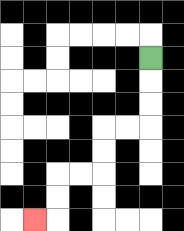{'start': '[6, 2]', 'end': '[1, 9]', 'path_directions': 'D,D,D,L,L,D,D,L,L,D,D,L', 'path_coordinates': '[[6, 2], [6, 3], [6, 4], [6, 5], [5, 5], [4, 5], [4, 6], [4, 7], [3, 7], [2, 7], [2, 8], [2, 9], [1, 9]]'}